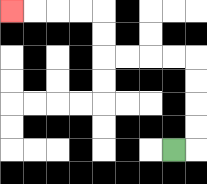{'start': '[7, 6]', 'end': '[0, 0]', 'path_directions': 'R,U,U,U,U,L,L,L,L,U,U,L,L,L,L', 'path_coordinates': '[[7, 6], [8, 6], [8, 5], [8, 4], [8, 3], [8, 2], [7, 2], [6, 2], [5, 2], [4, 2], [4, 1], [4, 0], [3, 0], [2, 0], [1, 0], [0, 0]]'}